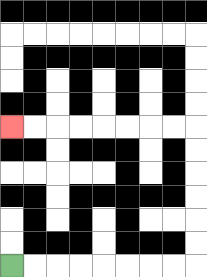{'start': '[0, 11]', 'end': '[0, 5]', 'path_directions': 'R,R,R,R,R,R,R,R,U,U,U,U,U,U,L,L,L,L,L,L,L,L', 'path_coordinates': '[[0, 11], [1, 11], [2, 11], [3, 11], [4, 11], [5, 11], [6, 11], [7, 11], [8, 11], [8, 10], [8, 9], [8, 8], [8, 7], [8, 6], [8, 5], [7, 5], [6, 5], [5, 5], [4, 5], [3, 5], [2, 5], [1, 5], [0, 5]]'}